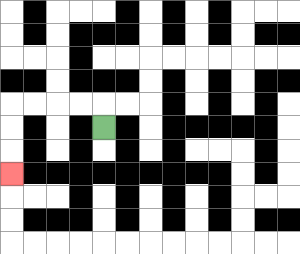{'start': '[4, 5]', 'end': '[0, 7]', 'path_directions': 'U,L,L,L,L,D,D,D', 'path_coordinates': '[[4, 5], [4, 4], [3, 4], [2, 4], [1, 4], [0, 4], [0, 5], [0, 6], [0, 7]]'}